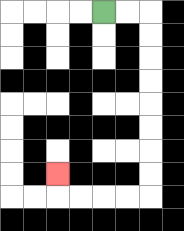{'start': '[4, 0]', 'end': '[2, 7]', 'path_directions': 'R,R,D,D,D,D,D,D,D,D,L,L,L,L,U', 'path_coordinates': '[[4, 0], [5, 0], [6, 0], [6, 1], [6, 2], [6, 3], [6, 4], [6, 5], [6, 6], [6, 7], [6, 8], [5, 8], [4, 8], [3, 8], [2, 8], [2, 7]]'}